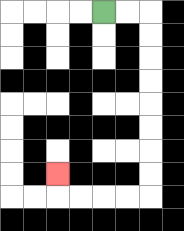{'start': '[4, 0]', 'end': '[2, 7]', 'path_directions': 'R,R,D,D,D,D,D,D,D,D,L,L,L,L,U', 'path_coordinates': '[[4, 0], [5, 0], [6, 0], [6, 1], [6, 2], [6, 3], [6, 4], [6, 5], [6, 6], [6, 7], [6, 8], [5, 8], [4, 8], [3, 8], [2, 8], [2, 7]]'}